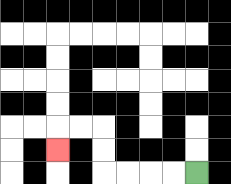{'start': '[8, 7]', 'end': '[2, 6]', 'path_directions': 'L,L,L,L,U,U,L,L,D', 'path_coordinates': '[[8, 7], [7, 7], [6, 7], [5, 7], [4, 7], [4, 6], [4, 5], [3, 5], [2, 5], [2, 6]]'}